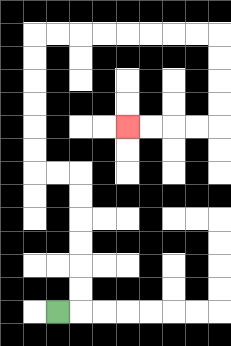{'start': '[2, 13]', 'end': '[5, 5]', 'path_directions': 'R,U,U,U,U,U,U,L,L,U,U,U,U,U,U,R,R,R,R,R,R,R,R,D,D,D,D,L,L,L,L', 'path_coordinates': '[[2, 13], [3, 13], [3, 12], [3, 11], [3, 10], [3, 9], [3, 8], [3, 7], [2, 7], [1, 7], [1, 6], [1, 5], [1, 4], [1, 3], [1, 2], [1, 1], [2, 1], [3, 1], [4, 1], [5, 1], [6, 1], [7, 1], [8, 1], [9, 1], [9, 2], [9, 3], [9, 4], [9, 5], [8, 5], [7, 5], [6, 5], [5, 5]]'}